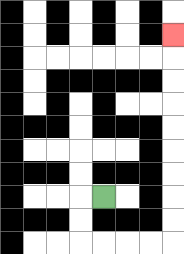{'start': '[4, 8]', 'end': '[7, 1]', 'path_directions': 'L,D,D,R,R,R,R,U,U,U,U,U,U,U,U,U', 'path_coordinates': '[[4, 8], [3, 8], [3, 9], [3, 10], [4, 10], [5, 10], [6, 10], [7, 10], [7, 9], [7, 8], [7, 7], [7, 6], [7, 5], [7, 4], [7, 3], [7, 2], [7, 1]]'}